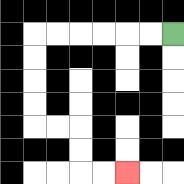{'start': '[7, 1]', 'end': '[5, 7]', 'path_directions': 'L,L,L,L,L,L,D,D,D,D,R,R,D,D,R,R', 'path_coordinates': '[[7, 1], [6, 1], [5, 1], [4, 1], [3, 1], [2, 1], [1, 1], [1, 2], [1, 3], [1, 4], [1, 5], [2, 5], [3, 5], [3, 6], [3, 7], [4, 7], [5, 7]]'}